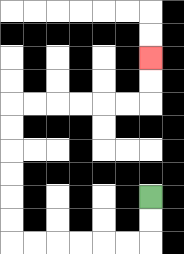{'start': '[6, 8]', 'end': '[6, 2]', 'path_directions': 'D,D,L,L,L,L,L,L,U,U,U,U,U,U,R,R,R,R,R,R,U,U', 'path_coordinates': '[[6, 8], [6, 9], [6, 10], [5, 10], [4, 10], [3, 10], [2, 10], [1, 10], [0, 10], [0, 9], [0, 8], [0, 7], [0, 6], [0, 5], [0, 4], [1, 4], [2, 4], [3, 4], [4, 4], [5, 4], [6, 4], [6, 3], [6, 2]]'}